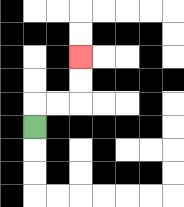{'start': '[1, 5]', 'end': '[3, 2]', 'path_directions': 'U,R,R,U,U', 'path_coordinates': '[[1, 5], [1, 4], [2, 4], [3, 4], [3, 3], [3, 2]]'}